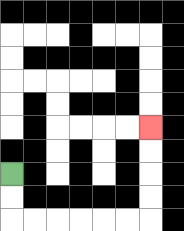{'start': '[0, 7]', 'end': '[6, 5]', 'path_directions': 'D,D,R,R,R,R,R,R,U,U,U,U', 'path_coordinates': '[[0, 7], [0, 8], [0, 9], [1, 9], [2, 9], [3, 9], [4, 9], [5, 9], [6, 9], [6, 8], [6, 7], [6, 6], [6, 5]]'}